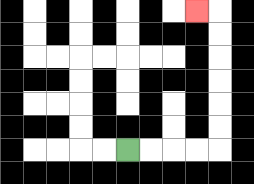{'start': '[5, 6]', 'end': '[8, 0]', 'path_directions': 'R,R,R,R,U,U,U,U,U,U,L', 'path_coordinates': '[[5, 6], [6, 6], [7, 6], [8, 6], [9, 6], [9, 5], [9, 4], [9, 3], [9, 2], [9, 1], [9, 0], [8, 0]]'}